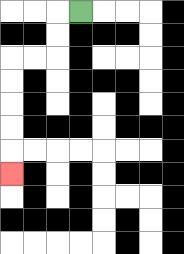{'start': '[3, 0]', 'end': '[0, 7]', 'path_directions': 'L,D,D,L,L,D,D,D,D,D', 'path_coordinates': '[[3, 0], [2, 0], [2, 1], [2, 2], [1, 2], [0, 2], [0, 3], [0, 4], [0, 5], [0, 6], [0, 7]]'}